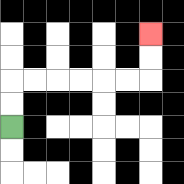{'start': '[0, 5]', 'end': '[6, 1]', 'path_directions': 'U,U,R,R,R,R,R,R,U,U', 'path_coordinates': '[[0, 5], [0, 4], [0, 3], [1, 3], [2, 3], [3, 3], [4, 3], [5, 3], [6, 3], [6, 2], [6, 1]]'}